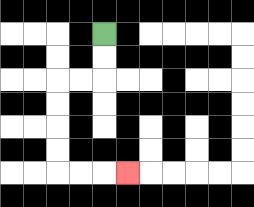{'start': '[4, 1]', 'end': '[5, 7]', 'path_directions': 'D,D,L,L,D,D,D,D,R,R,R', 'path_coordinates': '[[4, 1], [4, 2], [4, 3], [3, 3], [2, 3], [2, 4], [2, 5], [2, 6], [2, 7], [3, 7], [4, 7], [5, 7]]'}